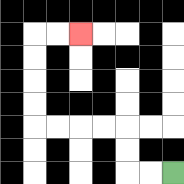{'start': '[7, 7]', 'end': '[3, 1]', 'path_directions': 'L,L,U,U,L,L,L,L,U,U,U,U,R,R', 'path_coordinates': '[[7, 7], [6, 7], [5, 7], [5, 6], [5, 5], [4, 5], [3, 5], [2, 5], [1, 5], [1, 4], [1, 3], [1, 2], [1, 1], [2, 1], [3, 1]]'}